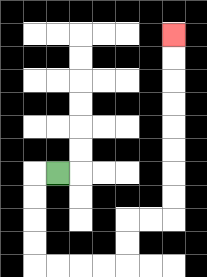{'start': '[2, 7]', 'end': '[7, 1]', 'path_directions': 'L,D,D,D,D,R,R,R,R,U,U,R,R,U,U,U,U,U,U,U,U', 'path_coordinates': '[[2, 7], [1, 7], [1, 8], [1, 9], [1, 10], [1, 11], [2, 11], [3, 11], [4, 11], [5, 11], [5, 10], [5, 9], [6, 9], [7, 9], [7, 8], [7, 7], [7, 6], [7, 5], [7, 4], [7, 3], [7, 2], [7, 1]]'}